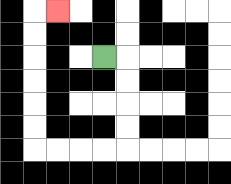{'start': '[4, 2]', 'end': '[2, 0]', 'path_directions': 'R,D,D,D,D,L,L,L,L,U,U,U,U,U,U,R', 'path_coordinates': '[[4, 2], [5, 2], [5, 3], [5, 4], [5, 5], [5, 6], [4, 6], [3, 6], [2, 6], [1, 6], [1, 5], [1, 4], [1, 3], [1, 2], [1, 1], [1, 0], [2, 0]]'}